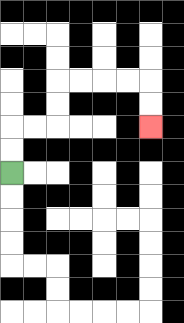{'start': '[0, 7]', 'end': '[6, 5]', 'path_directions': 'U,U,R,R,U,U,R,R,R,R,D,D', 'path_coordinates': '[[0, 7], [0, 6], [0, 5], [1, 5], [2, 5], [2, 4], [2, 3], [3, 3], [4, 3], [5, 3], [6, 3], [6, 4], [6, 5]]'}